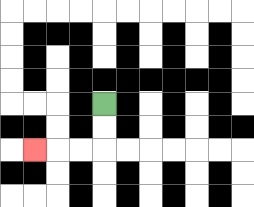{'start': '[4, 4]', 'end': '[1, 6]', 'path_directions': 'D,D,L,L,L', 'path_coordinates': '[[4, 4], [4, 5], [4, 6], [3, 6], [2, 6], [1, 6]]'}